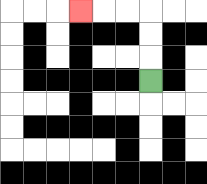{'start': '[6, 3]', 'end': '[3, 0]', 'path_directions': 'U,U,U,L,L,L', 'path_coordinates': '[[6, 3], [6, 2], [6, 1], [6, 0], [5, 0], [4, 0], [3, 0]]'}